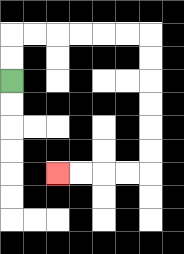{'start': '[0, 3]', 'end': '[2, 7]', 'path_directions': 'U,U,R,R,R,R,R,R,D,D,D,D,D,D,L,L,L,L', 'path_coordinates': '[[0, 3], [0, 2], [0, 1], [1, 1], [2, 1], [3, 1], [4, 1], [5, 1], [6, 1], [6, 2], [6, 3], [6, 4], [6, 5], [6, 6], [6, 7], [5, 7], [4, 7], [3, 7], [2, 7]]'}